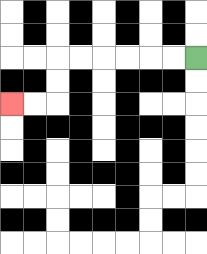{'start': '[8, 2]', 'end': '[0, 4]', 'path_directions': 'L,L,L,L,L,L,D,D,L,L', 'path_coordinates': '[[8, 2], [7, 2], [6, 2], [5, 2], [4, 2], [3, 2], [2, 2], [2, 3], [2, 4], [1, 4], [0, 4]]'}